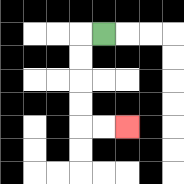{'start': '[4, 1]', 'end': '[5, 5]', 'path_directions': 'L,D,D,D,D,R,R', 'path_coordinates': '[[4, 1], [3, 1], [3, 2], [3, 3], [3, 4], [3, 5], [4, 5], [5, 5]]'}